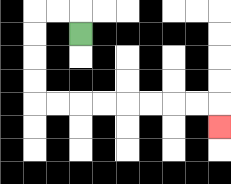{'start': '[3, 1]', 'end': '[9, 5]', 'path_directions': 'U,L,L,D,D,D,D,R,R,R,R,R,R,R,R,D', 'path_coordinates': '[[3, 1], [3, 0], [2, 0], [1, 0], [1, 1], [1, 2], [1, 3], [1, 4], [2, 4], [3, 4], [4, 4], [5, 4], [6, 4], [7, 4], [8, 4], [9, 4], [9, 5]]'}